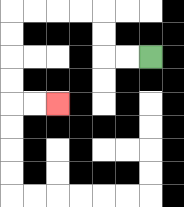{'start': '[6, 2]', 'end': '[2, 4]', 'path_directions': 'L,L,U,U,L,L,L,L,D,D,D,D,R,R', 'path_coordinates': '[[6, 2], [5, 2], [4, 2], [4, 1], [4, 0], [3, 0], [2, 0], [1, 0], [0, 0], [0, 1], [0, 2], [0, 3], [0, 4], [1, 4], [2, 4]]'}